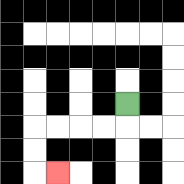{'start': '[5, 4]', 'end': '[2, 7]', 'path_directions': 'D,L,L,L,L,D,D,R', 'path_coordinates': '[[5, 4], [5, 5], [4, 5], [3, 5], [2, 5], [1, 5], [1, 6], [1, 7], [2, 7]]'}